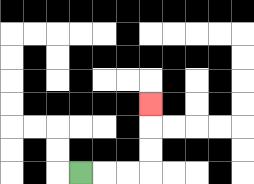{'start': '[3, 7]', 'end': '[6, 4]', 'path_directions': 'R,R,R,U,U,U', 'path_coordinates': '[[3, 7], [4, 7], [5, 7], [6, 7], [6, 6], [6, 5], [6, 4]]'}